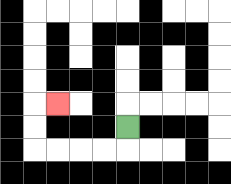{'start': '[5, 5]', 'end': '[2, 4]', 'path_directions': 'D,L,L,L,L,U,U,R', 'path_coordinates': '[[5, 5], [5, 6], [4, 6], [3, 6], [2, 6], [1, 6], [1, 5], [1, 4], [2, 4]]'}